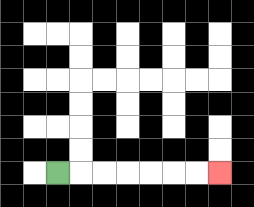{'start': '[2, 7]', 'end': '[9, 7]', 'path_directions': 'R,R,R,R,R,R,R', 'path_coordinates': '[[2, 7], [3, 7], [4, 7], [5, 7], [6, 7], [7, 7], [8, 7], [9, 7]]'}